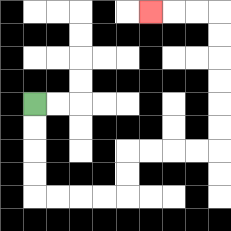{'start': '[1, 4]', 'end': '[6, 0]', 'path_directions': 'D,D,D,D,R,R,R,R,U,U,R,R,R,R,U,U,U,U,U,U,L,L,L', 'path_coordinates': '[[1, 4], [1, 5], [1, 6], [1, 7], [1, 8], [2, 8], [3, 8], [4, 8], [5, 8], [5, 7], [5, 6], [6, 6], [7, 6], [8, 6], [9, 6], [9, 5], [9, 4], [9, 3], [9, 2], [9, 1], [9, 0], [8, 0], [7, 0], [6, 0]]'}